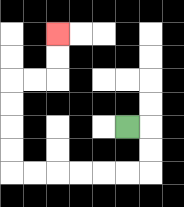{'start': '[5, 5]', 'end': '[2, 1]', 'path_directions': 'R,D,D,L,L,L,L,L,L,U,U,U,U,R,R,U,U', 'path_coordinates': '[[5, 5], [6, 5], [6, 6], [6, 7], [5, 7], [4, 7], [3, 7], [2, 7], [1, 7], [0, 7], [0, 6], [0, 5], [0, 4], [0, 3], [1, 3], [2, 3], [2, 2], [2, 1]]'}